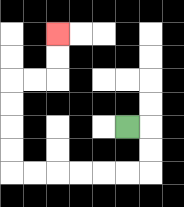{'start': '[5, 5]', 'end': '[2, 1]', 'path_directions': 'R,D,D,L,L,L,L,L,L,U,U,U,U,R,R,U,U', 'path_coordinates': '[[5, 5], [6, 5], [6, 6], [6, 7], [5, 7], [4, 7], [3, 7], [2, 7], [1, 7], [0, 7], [0, 6], [0, 5], [0, 4], [0, 3], [1, 3], [2, 3], [2, 2], [2, 1]]'}